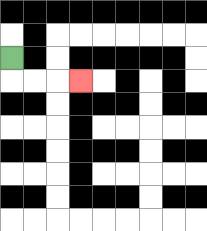{'start': '[0, 2]', 'end': '[3, 3]', 'path_directions': 'D,R,R,R', 'path_coordinates': '[[0, 2], [0, 3], [1, 3], [2, 3], [3, 3]]'}